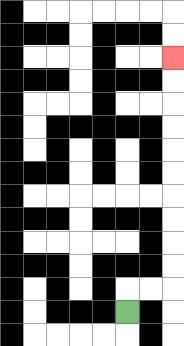{'start': '[5, 13]', 'end': '[7, 2]', 'path_directions': 'U,R,R,U,U,U,U,U,U,U,U,U,U', 'path_coordinates': '[[5, 13], [5, 12], [6, 12], [7, 12], [7, 11], [7, 10], [7, 9], [7, 8], [7, 7], [7, 6], [7, 5], [7, 4], [7, 3], [7, 2]]'}